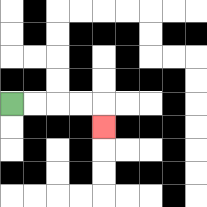{'start': '[0, 4]', 'end': '[4, 5]', 'path_directions': 'R,R,R,R,D', 'path_coordinates': '[[0, 4], [1, 4], [2, 4], [3, 4], [4, 4], [4, 5]]'}